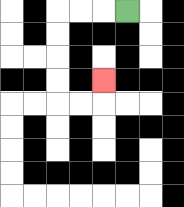{'start': '[5, 0]', 'end': '[4, 3]', 'path_directions': 'L,L,L,D,D,D,D,R,R,U', 'path_coordinates': '[[5, 0], [4, 0], [3, 0], [2, 0], [2, 1], [2, 2], [2, 3], [2, 4], [3, 4], [4, 4], [4, 3]]'}